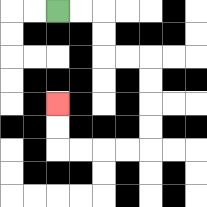{'start': '[2, 0]', 'end': '[2, 4]', 'path_directions': 'R,R,D,D,R,R,D,D,D,D,L,L,L,L,U,U', 'path_coordinates': '[[2, 0], [3, 0], [4, 0], [4, 1], [4, 2], [5, 2], [6, 2], [6, 3], [6, 4], [6, 5], [6, 6], [5, 6], [4, 6], [3, 6], [2, 6], [2, 5], [2, 4]]'}